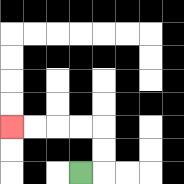{'start': '[3, 7]', 'end': '[0, 5]', 'path_directions': 'R,U,U,L,L,L,L', 'path_coordinates': '[[3, 7], [4, 7], [4, 6], [4, 5], [3, 5], [2, 5], [1, 5], [0, 5]]'}